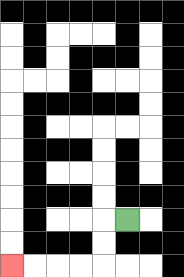{'start': '[5, 9]', 'end': '[0, 11]', 'path_directions': 'L,D,D,L,L,L,L', 'path_coordinates': '[[5, 9], [4, 9], [4, 10], [4, 11], [3, 11], [2, 11], [1, 11], [0, 11]]'}